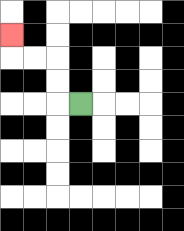{'start': '[3, 4]', 'end': '[0, 1]', 'path_directions': 'L,U,U,L,L,U', 'path_coordinates': '[[3, 4], [2, 4], [2, 3], [2, 2], [1, 2], [0, 2], [0, 1]]'}